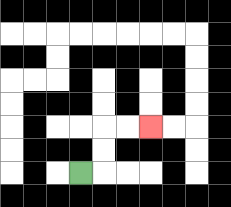{'start': '[3, 7]', 'end': '[6, 5]', 'path_directions': 'R,U,U,R,R', 'path_coordinates': '[[3, 7], [4, 7], [4, 6], [4, 5], [5, 5], [6, 5]]'}